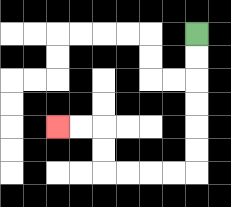{'start': '[8, 1]', 'end': '[2, 5]', 'path_directions': 'D,D,D,D,D,D,L,L,L,L,U,U,L,L', 'path_coordinates': '[[8, 1], [8, 2], [8, 3], [8, 4], [8, 5], [8, 6], [8, 7], [7, 7], [6, 7], [5, 7], [4, 7], [4, 6], [4, 5], [3, 5], [2, 5]]'}